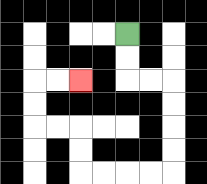{'start': '[5, 1]', 'end': '[3, 3]', 'path_directions': 'D,D,R,R,D,D,D,D,L,L,L,L,U,U,L,L,U,U,R,R', 'path_coordinates': '[[5, 1], [5, 2], [5, 3], [6, 3], [7, 3], [7, 4], [7, 5], [7, 6], [7, 7], [6, 7], [5, 7], [4, 7], [3, 7], [3, 6], [3, 5], [2, 5], [1, 5], [1, 4], [1, 3], [2, 3], [3, 3]]'}